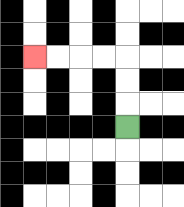{'start': '[5, 5]', 'end': '[1, 2]', 'path_directions': 'U,U,U,L,L,L,L', 'path_coordinates': '[[5, 5], [5, 4], [5, 3], [5, 2], [4, 2], [3, 2], [2, 2], [1, 2]]'}